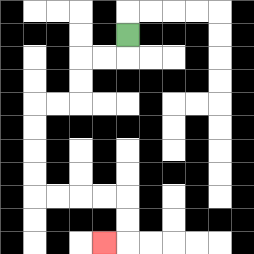{'start': '[5, 1]', 'end': '[4, 10]', 'path_directions': 'D,L,L,D,D,L,L,D,D,D,D,R,R,R,R,D,D,L', 'path_coordinates': '[[5, 1], [5, 2], [4, 2], [3, 2], [3, 3], [3, 4], [2, 4], [1, 4], [1, 5], [1, 6], [1, 7], [1, 8], [2, 8], [3, 8], [4, 8], [5, 8], [5, 9], [5, 10], [4, 10]]'}